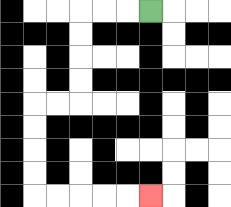{'start': '[6, 0]', 'end': '[6, 8]', 'path_directions': 'L,L,L,D,D,D,D,L,L,D,D,D,D,R,R,R,R,R', 'path_coordinates': '[[6, 0], [5, 0], [4, 0], [3, 0], [3, 1], [3, 2], [3, 3], [3, 4], [2, 4], [1, 4], [1, 5], [1, 6], [1, 7], [1, 8], [2, 8], [3, 8], [4, 8], [5, 8], [6, 8]]'}